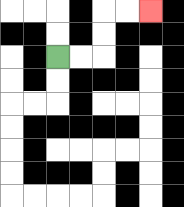{'start': '[2, 2]', 'end': '[6, 0]', 'path_directions': 'R,R,U,U,R,R', 'path_coordinates': '[[2, 2], [3, 2], [4, 2], [4, 1], [4, 0], [5, 0], [6, 0]]'}